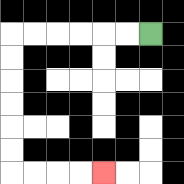{'start': '[6, 1]', 'end': '[4, 7]', 'path_directions': 'L,L,L,L,L,L,D,D,D,D,D,D,R,R,R,R', 'path_coordinates': '[[6, 1], [5, 1], [4, 1], [3, 1], [2, 1], [1, 1], [0, 1], [0, 2], [0, 3], [0, 4], [0, 5], [0, 6], [0, 7], [1, 7], [2, 7], [3, 7], [4, 7]]'}